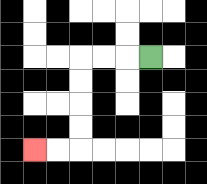{'start': '[6, 2]', 'end': '[1, 6]', 'path_directions': 'L,L,L,D,D,D,D,L,L', 'path_coordinates': '[[6, 2], [5, 2], [4, 2], [3, 2], [3, 3], [3, 4], [3, 5], [3, 6], [2, 6], [1, 6]]'}